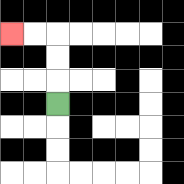{'start': '[2, 4]', 'end': '[0, 1]', 'path_directions': 'U,U,U,L,L', 'path_coordinates': '[[2, 4], [2, 3], [2, 2], [2, 1], [1, 1], [0, 1]]'}